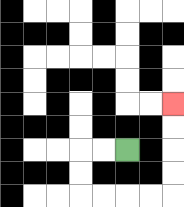{'start': '[5, 6]', 'end': '[7, 4]', 'path_directions': 'L,L,D,D,R,R,R,R,U,U,U,U', 'path_coordinates': '[[5, 6], [4, 6], [3, 6], [3, 7], [3, 8], [4, 8], [5, 8], [6, 8], [7, 8], [7, 7], [7, 6], [7, 5], [7, 4]]'}